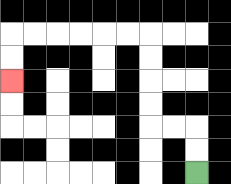{'start': '[8, 7]', 'end': '[0, 3]', 'path_directions': 'U,U,L,L,U,U,U,U,L,L,L,L,L,L,D,D', 'path_coordinates': '[[8, 7], [8, 6], [8, 5], [7, 5], [6, 5], [6, 4], [6, 3], [6, 2], [6, 1], [5, 1], [4, 1], [3, 1], [2, 1], [1, 1], [0, 1], [0, 2], [0, 3]]'}